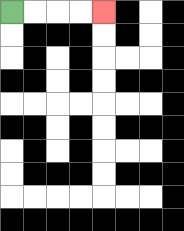{'start': '[0, 0]', 'end': '[4, 0]', 'path_directions': 'R,R,R,R', 'path_coordinates': '[[0, 0], [1, 0], [2, 0], [3, 0], [4, 0]]'}